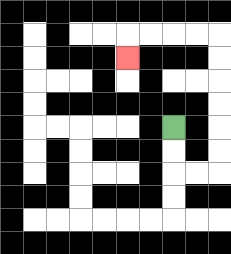{'start': '[7, 5]', 'end': '[5, 2]', 'path_directions': 'D,D,R,R,U,U,U,U,U,U,L,L,L,L,D', 'path_coordinates': '[[7, 5], [7, 6], [7, 7], [8, 7], [9, 7], [9, 6], [9, 5], [9, 4], [9, 3], [9, 2], [9, 1], [8, 1], [7, 1], [6, 1], [5, 1], [5, 2]]'}